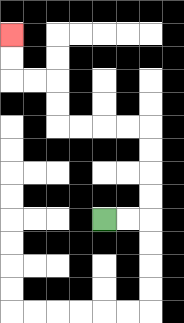{'start': '[4, 9]', 'end': '[0, 1]', 'path_directions': 'R,R,U,U,U,U,L,L,L,L,U,U,L,L,U,U', 'path_coordinates': '[[4, 9], [5, 9], [6, 9], [6, 8], [6, 7], [6, 6], [6, 5], [5, 5], [4, 5], [3, 5], [2, 5], [2, 4], [2, 3], [1, 3], [0, 3], [0, 2], [0, 1]]'}